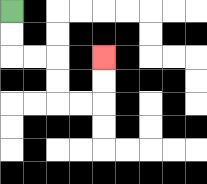{'start': '[0, 0]', 'end': '[4, 2]', 'path_directions': 'D,D,R,R,D,D,R,R,U,U', 'path_coordinates': '[[0, 0], [0, 1], [0, 2], [1, 2], [2, 2], [2, 3], [2, 4], [3, 4], [4, 4], [4, 3], [4, 2]]'}